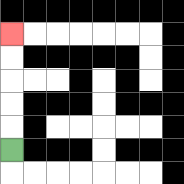{'start': '[0, 6]', 'end': '[0, 1]', 'path_directions': 'U,U,U,U,U', 'path_coordinates': '[[0, 6], [0, 5], [0, 4], [0, 3], [0, 2], [0, 1]]'}